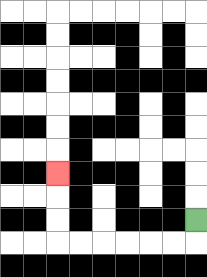{'start': '[8, 9]', 'end': '[2, 7]', 'path_directions': 'D,L,L,L,L,L,L,U,U,U', 'path_coordinates': '[[8, 9], [8, 10], [7, 10], [6, 10], [5, 10], [4, 10], [3, 10], [2, 10], [2, 9], [2, 8], [2, 7]]'}